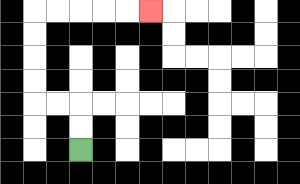{'start': '[3, 6]', 'end': '[6, 0]', 'path_directions': 'U,U,L,L,U,U,U,U,R,R,R,R,R', 'path_coordinates': '[[3, 6], [3, 5], [3, 4], [2, 4], [1, 4], [1, 3], [1, 2], [1, 1], [1, 0], [2, 0], [3, 0], [4, 0], [5, 0], [6, 0]]'}